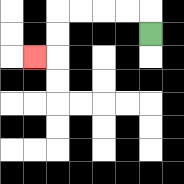{'start': '[6, 1]', 'end': '[1, 2]', 'path_directions': 'U,L,L,L,L,D,D,L', 'path_coordinates': '[[6, 1], [6, 0], [5, 0], [4, 0], [3, 0], [2, 0], [2, 1], [2, 2], [1, 2]]'}